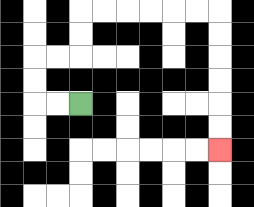{'start': '[3, 4]', 'end': '[9, 6]', 'path_directions': 'L,L,U,U,R,R,U,U,R,R,R,R,R,R,D,D,D,D,D,D', 'path_coordinates': '[[3, 4], [2, 4], [1, 4], [1, 3], [1, 2], [2, 2], [3, 2], [3, 1], [3, 0], [4, 0], [5, 0], [6, 0], [7, 0], [8, 0], [9, 0], [9, 1], [9, 2], [9, 3], [9, 4], [9, 5], [9, 6]]'}